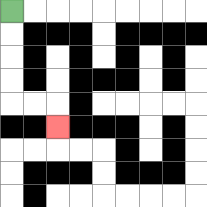{'start': '[0, 0]', 'end': '[2, 5]', 'path_directions': 'D,D,D,D,R,R,D', 'path_coordinates': '[[0, 0], [0, 1], [0, 2], [0, 3], [0, 4], [1, 4], [2, 4], [2, 5]]'}